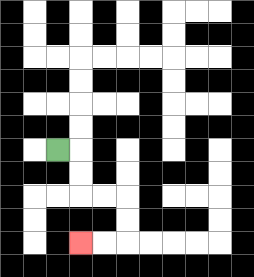{'start': '[2, 6]', 'end': '[3, 10]', 'path_directions': 'R,D,D,R,R,D,D,L,L', 'path_coordinates': '[[2, 6], [3, 6], [3, 7], [3, 8], [4, 8], [5, 8], [5, 9], [5, 10], [4, 10], [3, 10]]'}